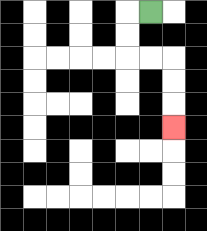{'start': '[6, 0]', 'end': '[7, 5]', 'path_directions': 'L,D,D,R,R,D,D,D', 'path_coordinates': '[[6, 0], [5, 0], [5, 1], [5, 2], [6, 2], [7, 2], [7, 3], [7, 4], [7, 5]]'}